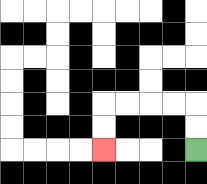{'start': '[8, 6]', 'end': '[4, 6]', 'path_directions': 'U,U,L,L,L,L,D,D', 'path_coordinates': '[[8, 6], [8, 5], [8, 4], [7, 4], [6, 4], [5, 4], [4, 4], [4, 5], [4, 6]]'}